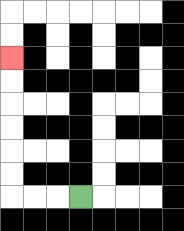{'start': '[3, 8]', 'end': '[0, 2]', 'path_directions': 'L,L,L,U,U,U,U,U,U', 'path_coordinates': '[[3, 8], [2, 8], [1, 8], [0, 8], [0, 7], [0, 6], [0, 5], [0, 4], [0, 3], [0, 2]]'}